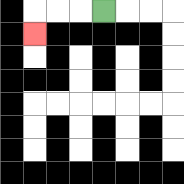{'start': '[4, 0]', 'end': '[1, 1]', 'path_directions': 'L,L,L,D', 'path_coordinates': '[[4, 0], [3, 0], [2, 0], [1, 0], [1, 1]]'}